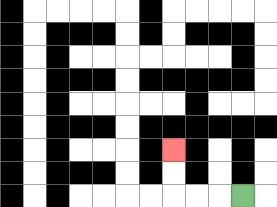{'start': '[10, 8]', 'end': '[7, 6]', 'path_directions': 'L,L,L,U,U', 'path_coordinates': '[[10, 8], [9, 8], [8, 8], [7, 8], [7, 7], [7, 6]]'}